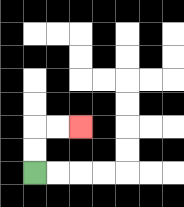{'start': '[1, 7]', 'end': '[3, 5]', 'path_directions': 'U,U,R,R', 'path_coordinates': '[[1, 7], [1, 6], [1, 5], [2, 5], [3, 5]]'}